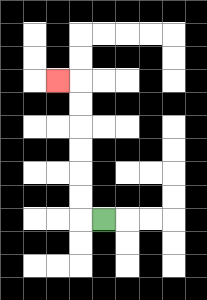{'start': '[4, 9]', 'end': '[2, 3]', 'path_directions': 'L,U,U,U,U,U,U,L', 'path_coordinates': '[[4, 9], [3, 9], [3, 8], [3, 7], [3, 6], [3, 5], [3, 4], [3, 3], [2, 3]]'}